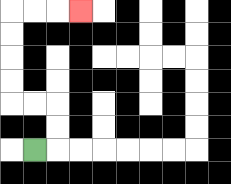{'start': '[1, 6]', 'end': '[3, 0]', 'path_directions': 'R,U,U,L,L,U,U,U,U,R,R,R', 'path_coordinates': '[[1, 6], [2, 6], [2, 5], [2, 4], [1, 4], [0, 4], [0, 3], [0, 2], [0, 1], [0, 0], [1, 0], [2, 0], [3, 0]]'}